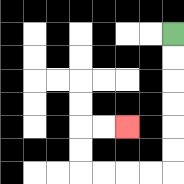{'start': '[7, 1]', 'end': '[5, 5]', 'path_directions': 'D,D,D,D,D,D,L,L,L,L,U,U,R,R', 'path_coordinates': '[[7, 1], [7, 2], [7, 3], [7, 4], [7, 5], [7, 6], [7, 7], [6, 7], [5, 7], [4, 7], [3, 7], [3, 6], [3, 5], [4, 5], [5, 5]]'}